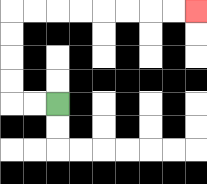{'start': '[2, 4]', 'end': '[8, 0]', 'path_directions': 'L,L,U,U,U,U,R,R,R,R,R,R,R,R', 'path_coordinates': '[[2, 4], [1, 4], [0, 4], [0, 3], [0, 2], [0, 1], [0, 0], [1, 0], [2, 0], [3, 0], [4, 0], [5, 0], [6, 0], [7, 0], [8, 0]]'}